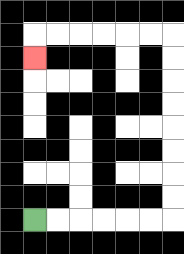{'start': '[1, 9]', 'end': '[1, 2]', 'path_directions': 'R,R,R,R,R,R,U,U,U,U,U,U,U,U,L,L,L,L,L,L,D', 'path_coordinates': '[[1, 9], [2, 9], [3, 9], [4, 9], [5, 9], [6, 9], [7, 9], [7, 8], [7, 7], [7, 6], [7, 5], [7, 4], [7, 3], [7, 2], [7, 1], [6, 1], [5, 1], [4, 1], [3, 1], [2, 1], [1, 1], [1, 2]]'}